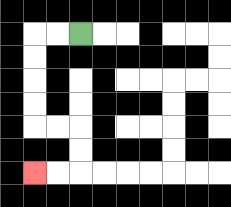{'start': '[3, 1]', 'end': '[1, 7]', 'path_directions': 'L,L,D,D,D,D,R,R,D,D,L,L', 'path_coordinates': '[[3, 1], [2, 1], [1, 1], [1, 2], [1, 3], [1, 4], [1, 5], [2, 5], [3, 5], [3, 6], [3, 7], [2, 7], [1, 7]]'}